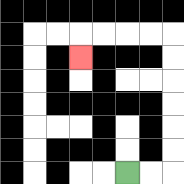{'start': '[5, 7]', 'end': '[3, 2]', 'path_directions': 'R,R,U,U,U,U,U,U,L,L,L,L,D', 'path_coordinates': '[[5, 7], [6, 7], [7, 7], [7, 6], [7, 5], [7, 4], [7, 3], [7, 2], [7, 1], [6, 1], [5, 1], [4, 1], [3, 1], [3, 2]]'}